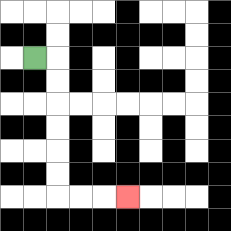{'start': '[1, 2]', 'end': '[5, 8]', 'path_directions': 'R,D,D,D,D,D,D,R,R,R', 'path_coordinates': '[[1, 2], [2, 2], [2, 3], [2, 4], [2, 5], [2, 6], [2, 7], [2, 8], [3, 8], [4, 8], [5, 8]]'}